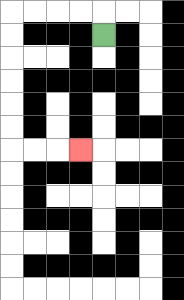{'start': '[4, 1]', 'end': '[3, 6]', 'path_directions': 'U,L,L,L,L,D,D,D,D,D,D,R,R,R', 'path_coordinates': '[[4, 1], [4, 0], [3, 0], [2, 0], [1, 0], [0, 0], [0, 1], [0, 2], [0, 3], [0, 4], [0, 5], [0, 6], [1, 6], [2, 6], [3, 6]]'}